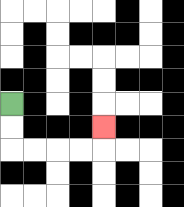{'start': '[0, 4]', 'end': '[4, 5]', 'path_directions': 'D,D,R,R,R,R,U', 'path_coordinates': '[[0, 4], [0, 5], [0, 6], [1, 6], [2, 6], [3, 6], [4, 6], [4, 5]]'}